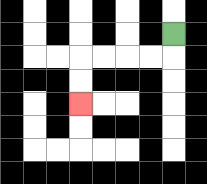{'start': '[7, 1]', 'end': '[3, 4]', 'path_directions': 'D,L,L,L,L,D,D', 'path_coordinates': '[[7, 1], [7, 2], [6, 2], [5, 2], [4, 2], [3, 2], [3, 3], [3, 4]]'}